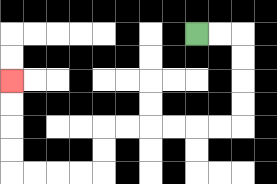{'start': '[8, 1]', 'end': '[0, 3]', 'path_directions': 'R,R,D,D,D,D,L,L,L,L,L,L,D,D,L,L,L,L,U,U,U,U', 'path_coordinates': '[[8, 1], [9, 1], [10, 1], [10, 2], [10, 3], [10, 4], [10, 5], [9, 5], [8, 5], [7, 5], [6, 5], [5, 5], [4, 5], [4, 6], [4, 7], [3, 7], [2, 7], [1, 7], [0, 7], [0, 6], [0, 5], [0, 4], [0, 3]]'}